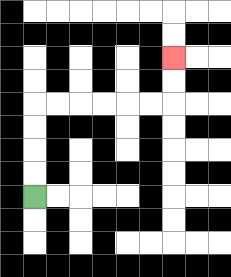{'start': '[1, 8]', 'end': '[7, 2]', 'path_directions': 'U,U,U,U,R,R,R,R,R,R,U,U', 'path_coordinates': '[[1, 8], [1, 7], [1, 6], [1, 5], [1, 4], [2, 4], [3, 4], [4, 4], [5, 4], [6, 4], [7, 4], [7, 3], [7, 2]]'}